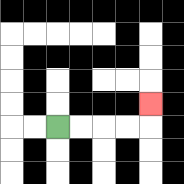{'start': '[2, 5]', 'end': '[6, 4]', 'path_directions': 'R,R,R,R,U', 'path_coordinates': '[[2, 5], [3, 5], [4, 5], [5, 5], [6, 5], [6, 4]]'}